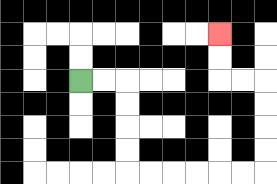{'start': '[3, 3]', 'end': '[9, 1]', 'path_directions': 'R,R,D,D,D,D,R,R,R,R,R,R,U,U,U,U,L,L,U,U', 'path_coordinates': '[[3, 3], [4, 3], [5, 3], [5, 4], [5, 5], [5, 6], [5, 7], [6, 7], [7, 7], [8, 7], [9, 7], [10, 7], [11, 7], [11, 6], [11, 5], [11, 4], [11, 3], [10, 3], [9, 3], [9, 2], [9, 1]]'}